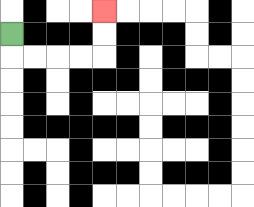{'start': '[0, 1]', 'end': '[4, 0]', 'path_directions': 'D,R,R,R,R,U,U', 'path_coordinates': '[[0, 1], [0, 2], [1, 2], [2, 2], [3, 2], [4, 2], [4, 1], [4, 0]]'}